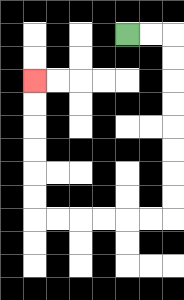{'start': '[5, 1]', 'end': '[1, 3]', 'path_directions': 'R,R,D,D,D,D,D,D,D,D,L,L,L,L,L,L,U,U,U,U,U,U', 'path_coordinates': '[[5, 1], [6, 1], [7, 1], [7, 2], [7, 3], [7, 4], [7, 5], [7, 6], [7, 7], [7, 8], [7, 9], [6, 9], [5, 9], [4, 9], [3, 9], [2, 9], [1, 9], [1, 8], [1, 7], [1, 6], [1, 5], [1, 4], [1, 3]]'}